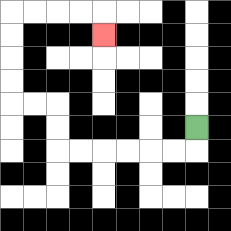{'start': '[8, 5]', 'end': '[4, 1]', 'path_directions': 'D,L,L,L,L,L,L,U,U,L,L,U,U,U,U,R,R,R,R,D', 'path_coordinates': '[[8, 5], [8, 6], [7, 6], [6, 6], [5, 6], [4, 6], [3, 6], [2, 6], [2, 5], [2, 4], [1, 4], [0, 4], [0, 3], [0, 2], [0, 1], [0, 0], [1, 0], [2, 0], [3, 0], [4, 0], [4, 1]]'}